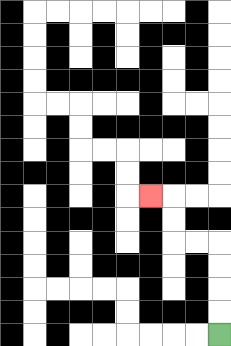{'start': '[9, 14]', 'end': '[6, 8]', 'path_directions': 'U,U,U,U,L,L,U,U,L', 'path_coordinates': '[[9, 14], [9, 13], [9, 12], [9, 11], [9, 10], [8, 10], [7, 10], [7, 9], [7, 8], [6, 8]]'}